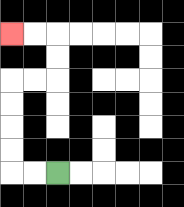{'start': '[2, 7]', 'end': '[0, 1]', 'path_directions': 'L,L,U,U,U,U,R,R,U,U,L,L', 'path_coordinates': '[[2, 7], [1, 7], [0, 7], [0, 6], [0, 5], [0, 4], [0, 3], [1, 3], [2, 3], [2, 2], [2, 1], [1, 1], [0, 1]]'}